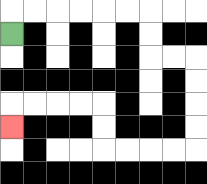{'start': '[0, 1]', 'end': '[0, 5]', 'path_directions': 'U,R,R,R,R,R,R,D,D,R,R,D,D,D,D,L,L,L,L,U,U,L,L,L,L,D', 'path_coordinates': '[[0, 1], [0, 0], [1, 0], [2, 0], [3, 0], [4, 0], [5, 0], [6, 0], [6, 1], [6, 2], [7, 2], [8, 2], [8, 3], [8, 4], [8, 5], [8, 6], [7, 6], [6, 6], [5, 6], [4, 6], [4, 5], [4, 4], [3, 4], [2, 4], [1, 4], [0, 4], [0, 5]]'}